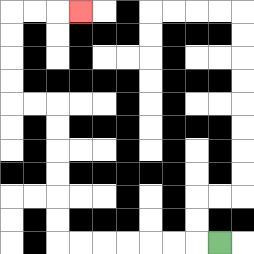{'start': '[9, 10]', 'end': '[3, 0]', 'path_directions': 'L,L,L,L,L,L,L,U,U,U,U,U,U,L,L,U,U,U,U,R,R,R', 'path_coordinates': '[[9, 10], [8, 10], [7, 10], [6, 10], [5, 10], [4, 10], [3, 10], [2, 10], [2, 9], [2, 8], [2, 7], [2, 6], [2, 5], [2, 4], [1, 4], [0, 4], [0, 3], [0, 2], [0, 1], [0, 0], [1, 0], [2, 0], [3, 0]]'}